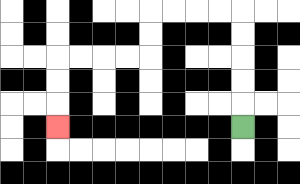{'start': '[10, 5]', 'end': '[2, 5]', 'path_directions': 'U,U,U,U,U,L,L,L,L,D,D,L,L,L,L,D,D,D', 'path_coordinates': '[[10, 5], [10, 4], [10, 3], [10, 2], [10, 1], [10, 0], [9, 0], [8, 0], [7, 0], [6, 0], [6, 1], [6, 2], [5, 2], [4, 2], [3, 2], [2, 2], [2, 3], [2, 4], [2, 5]]'}